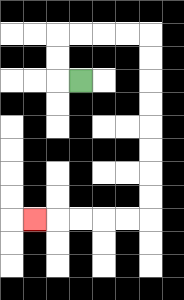{'start': '[3, 3]', 'end': '[1, 9]', 'path_directions': 'L,U,U,R,R,R,R,D,D,D,D,D,D,D,D,L,L,L,L,L', 'path_coordinates': '[[3, 3], [2, 3], [2, 2], [2, 1], [3, 1], [4, 1], [5, 1], [6, 1], [6, 2], [6, 3], [6, 4], [6, 5], [6, 6], [6, 7], [6, 8], [6, 9], [5, 9], [4, 9], [3, 9], [2, 9], [1, 9]]'}